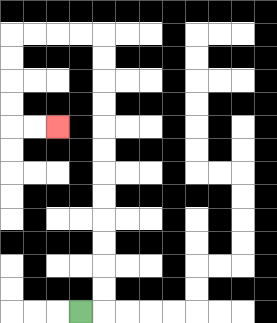{'start': '[3, 13]', 'end': '[2, 5]', 'path_directions': 'R,U,U,U,U,U,U,U,U,U,U,U,U,L,L,L,L,D,D,D,D,R,R', 'path_coordinates': '[[3, 13], [4, 13], [4, 12], [4, 11], [4, 10], [4, 9], [4, 8], [4, 7], [4, 6], [4, 5], [4, 4], [4, 3], [4, 2], [4, 1], [3, 1], [2, 1], [1, 1], [0, 1], [0, 2], [0, 3], [0, 4], [0, 5], [1, 5], [2, 5]]'}